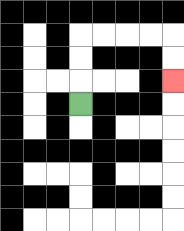{'start': '[3, 4]', 'end': '[7, 3]', 'path_directions': 'U,U,U,R,R,R,R,D,D', 'path_coordinates': '[[3, 4], [3, 3], [3, 2], [3, 1], [4, 1], [5, 1], [6, 1], [7, 1], [7, 2], [7, 3]]'}